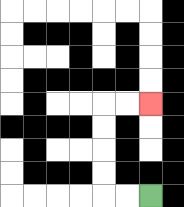{'start': '[6, 8]', 'end': '[6, 4]', 'path_directions': 'L,L,U,U,U,U,R,R', 'path_coordinates': '[[6, 8], [5, 8], [4, 8], [4, 7], [4, 6], [4, 5], [4, 4], [5, 4], [6, 4]]'}